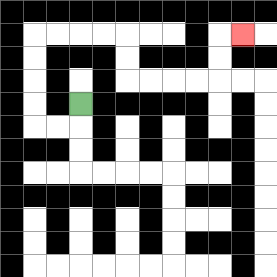{'start': '[3, 4]', 'end': '[10, 1]', 'path_directions': 'D,L,L,U,U,U,U,R,R,R,R,D,D,R,R,R,R,U,U,R', 'path_coordinates': '[[3, 4], [3, 5], [2, 5], [1, 5], [1, 4], [1, 3], [1, 2], [1, 1], [2, 1], [3, 1], [4, 1], [5, 1], [5, 2], [5, 3], [6, 3], [7, 3], [8, 3], [9, 3], [9, 2], [9, 1], [10, 1]]'}